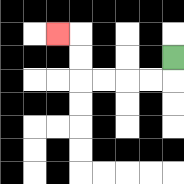{'start': '[7, 2]', 'end': '[2, 1]', 'path_directions': 'D,L,L,L,L,U,U,L', 'path_coordinates': '[[7, 2], [7, 3], [6, 3], [5, 3], [4, 3], [3, 3], [3, 2], [3, 1], [2, 1]]'}